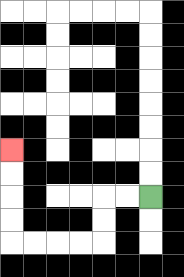{'start': '[6, 8]', 'end': '[0, 6]', 'path_directions': 'L,L,D,D,L,L,L,L,U,U,U,U', 'path_coordinates': '[[6, 8], [5, 8], [4, 8], [4, 9], [4, 10], [3, 10], [2, 10], [1, 10], [0, 10], [0, 9], [0, 8], [0, 7], [0, 6]]'}